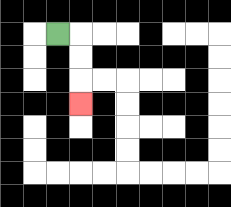{'start': '[2, 1]', 'end': '[3, 4]', 'path_directions': 'R,D,D,D', 'path_coordinates': '[[2, 1], [3, 1], [3, 2], [3, 3], [3, 4]]'}